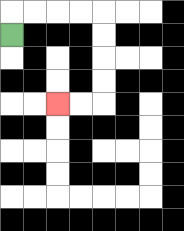{'start': '[0, 1]', 'end': '[2, 4]', 'path_directions': 'U,R,R,R,R,D,D,D,D,L,L', 'path_coordinates': '[[0, 1], [0, 0], [1, 0], [2, 0], [3, 0], [4, 0], [4, 1], [4, 2], [4, 3], [4, 4], [3, 4], [2, 4]]'}